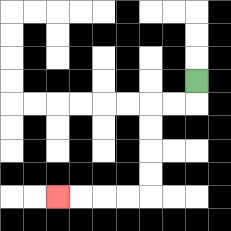{'start': '[8, 3]', 'end': '[2, 8]', 'path_directions': 'D,L,L,D,D,D,D,L,L,L,L', 'path_coordinates': '[[8, 3], [8, 4], [7, 4], [6, 4], [6, 5], [6, 6], [6, 7], [6, 8], [5, 8], [4, 8], [3, 8], [2, 8]]'}